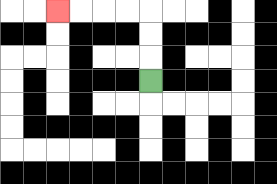{'start': '[6, 3]', 'end': '[2, 0]', 'path_directions': 'U,U,U,L,L,L,L', 'path_coordinates': '[[6, 3], [6, 2], [6, 1], [6, 0], [5, 0], [4, 0], [3, 0], [2, 0]]'}